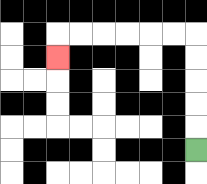{'start': '[8, 6]', 'end': '[2, 2]', 'path_directions': 'U,U,U,U,U,L,L,L,L,L,L,D', 'path_coordinates': '[[8, 6], [8, 5], [8, 4], [8, 3], [8, 2], [8, 1], [7, 1], [6, 1], [5, 1], [4, 1], [3, 1], [2, 1], [2, 2]]'}